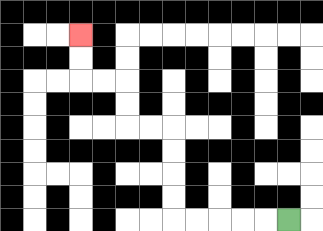{'start': '[12, 9]', 'end': '[3, 1]', 'path_directions': 'L,L,L,L,L,U,U,U,U,L,L,U,U,L,L,U,U', 'path_coordinates': '[[12, 9], [11, 9], [10, 9], [9, 9], [8, 9], [7, 9], [7, 8], [7, 7], [7, 6], [7, 5], [6, 5], [5, 5], [5, 4], [5, 3], [4, 3], [3, 3], [3, 2], [3, 1]]'}